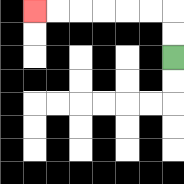{'start': '[7, 2]', 'end': '[1, 0]', 'path_directions': 'U,U,L,L,L,L,L,L', 'path_coordinates': '[[7, 2], [7, 1], [7, 0], [6, 0], [5, 0], [4, 0], [3, 0], [2, 0], [1, 0]]'}